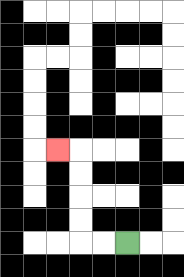{'start': '[5, 10]', 'end': '[2, 6]', 'path_directions': 'L,L,U,U,U,U,L', 'path_coordinates': '[[5, 10], [4, 10], [3, 10], [3, 9], [3, 8], [3, 7], [3, 6], [2, 6]]'}